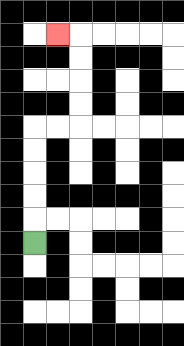{'start': '[1, 10]', 'end': '[2, 1]', 'path_directions': 'U,U,U,U,U,R,R,U,U,U,U,L', 'path_coordinates': '[[1, 10], [1, 9], [1, 8], [1, 7], [1, 6], [1, 5], [2, 5], [3, 5], [3, 4], [3, 3], [3, 2], [3, 1], [2, 1]]'}